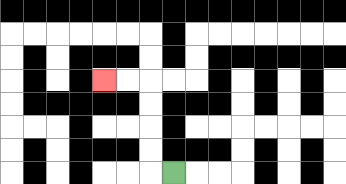{'start': '[7, 7]', 'end': '[4, 3]', 'path_directions': 'L,U,U,U,U,L,L', 'path_coordinates': '[[7, 7], [6, 7], [6, 6], [6, 5], [6, 4], [6, 3], [5, 3], [4, 3]]'}